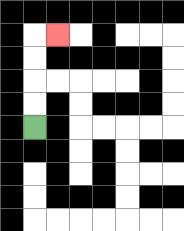{'start': '[1, 5]', 'end': '[2, 1]', 'path_directions': 'U,U,U,U,R', 'path_coordinates': '[[1, 5], [1, 4], [1, 3], [1, 2], [1, 1], [2, 1]]'}